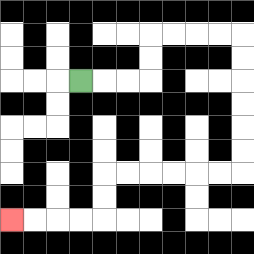{'start': '[3, 3]', 'end': '[0, 9]', 'path_directions': 'R,R,R,U,U,R,R,R,R,D,D,D,D,D,D,L,L,L,L,L,L,D,D,L,L,L,L', 'path_coordinates': '[[3, 3], [4, 3], [5, 3], [6, 3], [6, 2], [6, 1], [7, 1], [8, 1], [9, 1], [10, 1], [10, 2], [10, 3], [10, 4], [10, 5], [10, 6], [10, 7], [9, 7], [8, 7], [7, 7], [6, 7], [5, 7], [4, 7], [4, 8], [4, 9], [3, 9], [2, 9], [1, 9], [0, 9]]'}